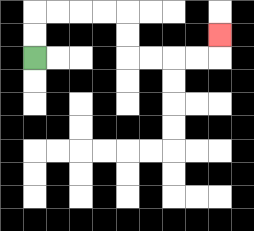{'start': '[1, 2]', 'end': '[9, 1]', 'path_directions': 'U,U,R,R,R,R,D,D,R,R,R,R,U', 'path_coordinates': '[[1, 2], [1, 1], [1, 0], [2, 0], [3, 0], [4, 0], [5, 0], [5, 1], [5, 2], [6, 2], [7, 2], [8, 2], [9, 2], [9, 1]]'}